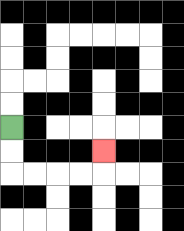{'start': '[0, 5]', 'end': '[4, 6]', 'path_directions': 'D,D,R,R,R,R,U', 'path_coordinates': '[[0, 5], [0, 6], [0, 7], [1, 7], [2, 7], [3, 7], [4, 7], [4, 6]]'}